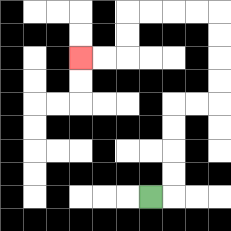{'start': '[6, 8]', 'end': '[3, 2]', 'path_directions': 'R,U,U,U,U,R,R,U,U,U,U,L,L,L,L,D,D,L,L', 'path_coordinates': '[[6, 8], [7, 8], [7, 7], [7, 6], [7, 5], [7, 4], [8, 4], [9, 4], [9, 3], [9, 2], [9, 1], [9, 0], [8, 0], [7, 0], [6, 0], [5, 0], [5, 1], [5, 2], [4, 2], [3, 2]]'}